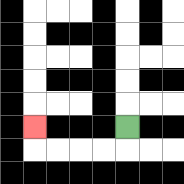{'start': '[5, 5]', 'end': '[1, 5]', 'path_directions': 'D,L,L,L,L,U', 'path_coordinates': '[[5, 5], [5, 6], [4, 6], [3, 6], [2, 6], [1, 6], [1, 5]]'}